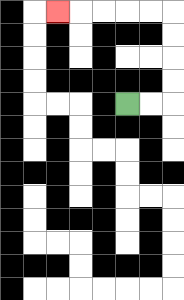{'start': '[5, 4]', 'end': '[2, 0]', 'path_directions': 'R,R,U,U,U,U,L,L,L,L,L', 'path_coordinates': '[[5, 4], [6, 4], [7, 4], [7, 3], [7, 2], [7, 1], [7, 0], [6, 0], [5, 0], [4, 0], [3, 0], [2, 0]]'}